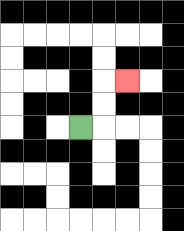{'start': '[3, 5]', 'end': '[5, 3]', 'path_directions': 'R,U,U,R', 'path_coordinates': '[[3, 5], [4, 5], [4, 4], [4, 3], [5, 3]]'}